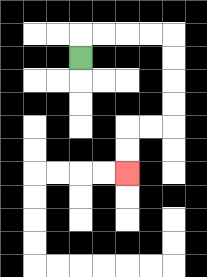{'start': '[3, 2]', 'end': '[5, 7]', 'path_directions': 'U,R,R,R,R,D,D,D,D,L,L,D,D', 'path_coordinates': '[[3, 2], [3, 1], [4, 1], [5, 1], [6, 1], [7, 1], [7, 2], [7, 3], [7, 4], [7, 5], [6, 5], [5, 5], [5, 6], [5, 7]]'}